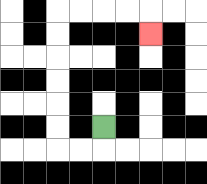{'start': '[4, 5]', 'end': '[6, 1]', 'path_directions': 'D,L,L,U,U,U,U,U,U,R,R,R,R,D', 'path_coordinates': '[[4, 5], [4, 6], [3, 6], [2, 6], [2, 5], [2, 4], [2, 3], [2, 2], [2, 1], [2, 0], [3, 0], [4, 0], [5, 0], [6, 0], [6, 1]]'}